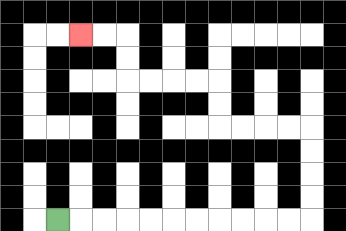{'start': '[2, 9]', 'end': '[3, 1]', 'path_directions': 'R,R,R,R,R,R,R,R,R,R,R,U,U,U,U,L,L,L,L,U,U,L,L,L,L,U,U,L,L', 'path_coordinates': '[[2, 9], [3, 9], [4, 9], [5, 9], [6, 9], [7, 9], [8, 9], [9, 9], [10, 9], [11, 9], [12, 9], [13, 9], [13, 8], [13, 7], [13, 6], [13, 5], [12, 5], [11, 5], [10, 5], [9, 5], [9, 4], [9, 3], [8, 3], [7, 3], [6, 3], [5, 3], [5, 2], [5, 1], [4, 1], [3, 1]]'}